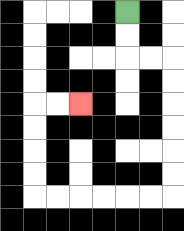{'start': '[5, 0]', 'end': '[3, 4]', 'path_directions': 'D,D,R,R,D,D,D,D,D,D,L,L,L,L,L,L,U,U,U,U,R,R', 'path_coordinates': '[[5, 0], [5, 1], [5, 2], [6, 2], [7, 2], [7, 3], [7, 4], [7, 5], [7, 6], [7, 7], [7, 8], [6, 8], [5, 8], [4, 8], [3, 8], [2, 8], [1, 8], [1, 7], [1, 6], [1, 5], [1, 4], [2, 4], [3, 4]]'}